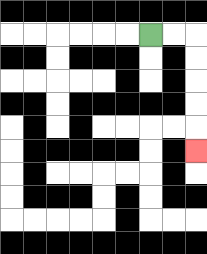{'start': '[6, 1]', 'end': '[8, 6]', 'path_directions': 'R,R,D,D,D,D,D', 'path_coordinates': '[[6, 1], [7, 1], [8, 1], [8, 2], [8, 3], [8, 4], [8, 5], [8, 6]]'}